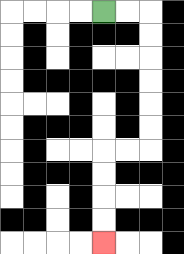{'start': '[4, 0]', 'end': '[4, 10]', 'path_directions': 'R,R,D,D,D,D,D,D,L,L,D,D,D,D', 'path_coordinates': '[[4, 0], [5, 0], [6, 0], [6, 1], [6, 2], [6, 3], [6, 4], [6, 5], [6, 6], [5, 6], [4, 6], [4, 7], [4, 8], [4, 9], [4, 10]]'}